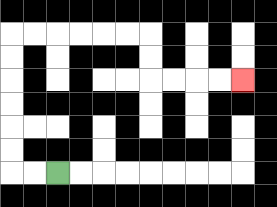{'start': '[2, 7]', 'end': '[10, 3]', 'path_directions': 'L,L,U,U,U,U,U,U,R,R,R,R,R,R,D,D,R,R,R,R', 'path_coordinates': '[[2, 7], [1, 7], [0, 7], [0, 6], [0, 5], [0, 4], [0, 3], [0, 2], [0, 1], [1, 1], [2, 1], [3, 1], [4, 1], [5, 1], [6, 1], [6, 2], [6, 3], [7, 3], [8, 3], [9, 3], [10, 3]]'}